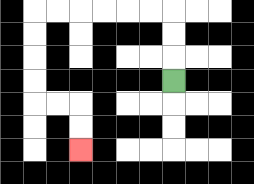{'start': '[7, 3]', 'end': '[3, 6]', 'path_directions': 'U,U,U,L,L,L,L,L,L,D,D,D,D,R,R,D,D', 'path_coordinates': '[[7, 3], [7, 2], [7, 1], [7, 0], [6, 0], [5, 0], [4, 0], [3, 0], [2, 0], [1, 0], [1, 1], [1, 2], [1, 3], [1, 4], [2, 4], [3, 4], [3, 5], [3, 6]]'}